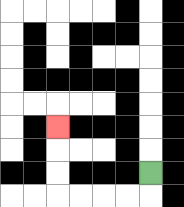{'start': '[6, 7]', 'end': '[2, 5]', 'path_directions': 'D,L,L,L,L,U,U,U', 'path_coordinates': '[[6, 7], [6, 8], [5, 8], [4, 8], [3, 8], [2, 8], [2, 7], [2, 6], [2, 5]]'}